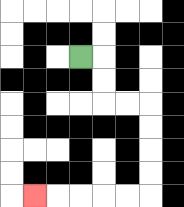{'start': '[3, 2]', 'end': '[1, 8]', 'path_directions': 'R,D,D,R,R,D,D,D,D,L,L,L,L,L', 'path_coordinates': '[[3, 2], [4, 2], [4, 3], [4, 4], [5, 4], [6, 4], [6, 5], [6, 6], [6, 7], [6, 8], [5, 8], [4, 8], [3, 8], [2, 8], [1, 8]]'}